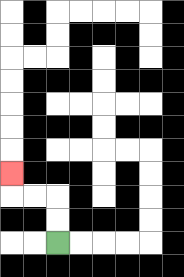{'start': '[2, 10]', 'end': '[0, 7]', 'path_directions': 'U,U,L,L,U', 'path_coordinates': '[[2, 10], [2, 9], [2, 8], [1, 8], [0, 8], [0, 7]]'}